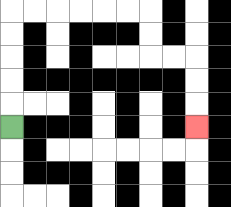{'start': '[0, 5]', 'end': '[8, 5]', 'path_directions': 'U,U,U,U,U,R,R,R,R,R,R,D,D,R,R,D,D,D', 'path_coordinates': '[[0, 5], [0, 4], [0, 3], [0, 2], [0, 1], [0, 0], [1, 0], [2, 0], [3, 0], [4, 0], [5, 0], [6, 0], [6, 1], [6, 2], [7, 2], [8, 2], [8, 3], [8, 4], [8, 5]]'}